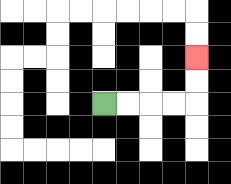{'start': '[4, 4]', 'end': '[8, 2]', 'path_directions': 'R,R,R,R,U,U', 'path_coordinates': '[[4, 4], [5, 4], [6, 4], [7, 4], [8, 4], [8, 3], [8, 2]]'}